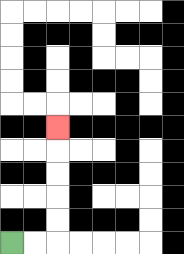{'start': '[0, 10]', 'end': '[2, 5]', 'path_directions': 'R,R,U,U,U,U,U', 'path_coordinates': '[[0, 10], [1, 10], [2, 10], [2, 9], [2, 8], [2, 7], [2, 6], [2, 5]]'}